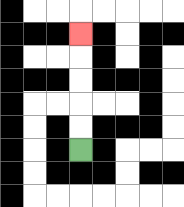{'start': '[3, 6]', 'end': '[3, 1]', 'path_directions': 'U,U,U,U,U', 'path_coordinates': '[[3, 6], [3, 5], [3, 4], [3, 3], [3, 2], [3, 1]]'}